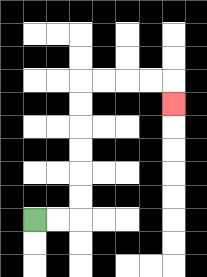{'start': '[1, 9]', 'end': '[7, 4]', 'path_directions': 'R,R,U,U,U,U,U,U,R,R,R,R,D', 'path_coordinates': '[[1, 9], [2, 9], [3, 9], [3, 8], [3, 7], [3, 6], [3, 5], [3, 4], [3, 3], [4, 3], [5, 3], [6, 3], [7, 3], [7, 4]]'}